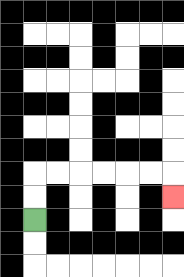{'start': '[1, 9]', 'end': '[7, 8]', 'path_directions': 'U,U,R,R,R,R,R,R,D', 'path_coordinates': '[[1, 9], [1, 8], [1, 7], [2, 7], [3, 7], [4, 7], [5, 7], [6, 7], [7, 7], [7, 8]]'}